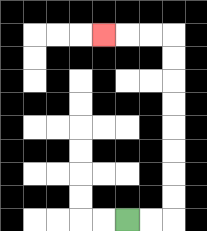{'start': '[5, 9]', 'end': '[4, 1]', 'path_directions': 'R,R,U,U,U,U,U,U,U,U,L,L,L', 'path_coordinates': '[[5, 9], [6, 9], [7, 9], [7, 8], [7, 7], [7, 6], [7, 5], [7, 4], [7, 3], [7, 2], [7, 1], [6, 1], [5, 1], [4, 1]]'}